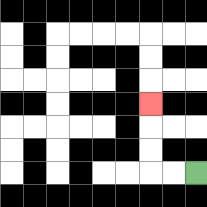{'start': '[8, 7]', 'end': '[6, 4]', 'path_directions': 'L,L,U,U,U', 'path_coordinates': '[[8, 7], [7, 7], [6, 7], [6, 6], [6, 5], [6, 4]]'}